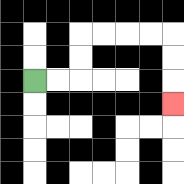{'start': '[1, 3]', 'end': '[7, 4]', 'path_directions': 'R,R,U,U,R,R,R,R,D,D,D', 'path_coordinates': '[[1, 3], [2, 3], [3, 3], [3, 2], [3, 1], [4, 1], [5, 1], [6, 1], [7, 1], [7, 2], [7, 3], [7, 4]]'}